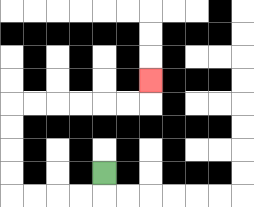{'start': '[4, 7]', 'end': '[6, 3]', 'path_directions': 'D,L,L,L,L,U,U,U,U,R,R,R,R,R,R,U', 'path_coordinates': '[[4, 7], [4, 8], [3, 8], [2, 8], [1, 8], [0, 8], [0, 7], [0, 6], [0, 5], [0, 4], [1, 4], [2, 4], [3, 4], [4, 4], [5, 4], [6, 4], [6, 3]]'}